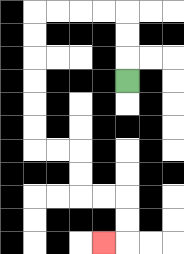{'start': '[5, 3]', 'end': '[4, 10]', 'path_directions': 'U,U,U,L,L,L,L,D,D,D,D,D,D,R,R,D,D,R,R,D,D,L', 'path_coordinates': '[[5, 3], [5, 2], [5, 1], [5, 0], [4, 0], [3, 0], [2, 0], [1, 0], [1, 1], [1, 2], [1, 3], [1, 4], [1, 5], [1, 6], [2, 6], [3, 6], [3, 7], [3, 8], [4, 8], [5, 8], [5, 9], [5, 10], [4, 10]]'}